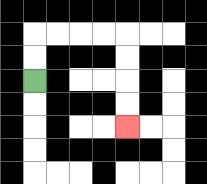{'start': '[1, 3]', 'end': '[5, 5]', 'path_directions': 'U,U,R,R,R,R,D,D,D,D', 'path_coordinates': '[[1, 3], [1, 2], [1, 1], [2, 1], [3, 1], [4, 1], [5, 1], [5, 2], [5, 3], [5, 4], [5, 5]]'}